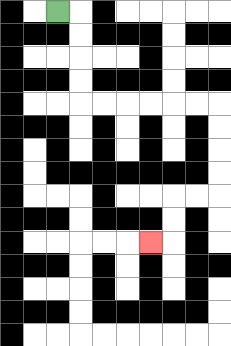{'start': '[2, 0]', 'end': '[6, 10]', 'path_directions': 'R,D,D,D,D,R,R,R,R,R,R,D,D,D,D,L,L,D,D,L', 'path_coordinates': '[[2, 0], [3, 0], [3, 1], [3, 2], [3, 3], [3, 4], [4, 4], [5, 4], [6, 4], [7, 4], [8, 4], [9, 4], [9, 5], [9, 6], [9, 7], [9, 8], [8, 8], [7, 8], [7, 9], [7, 10], [6, 10]]'}